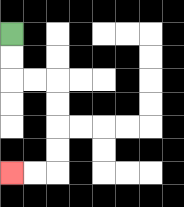{'start': '[0, 1]', 'end': '[0, 7]', 'path_directions': 'D,D,R,R,D,D,D,D,L,L', 'path_coordinates': '[[0, 1], [0, 2], [0, 3], [1, 3], [2, 3], [2, 4], [2, 5], [2, 6], [2, 7], [1, 7], [0, 7]]'}